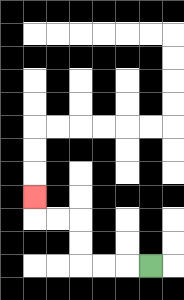{'start': '[6, 11]', 'end': '[1, 8]', 'path_directions': 'L,L,L,U,U,L,L,U', 'path_coordinates': '[[6, 11], [5, 11], [4, 11], [3, 11], [3, 10], [3, 9], [2, 9], [1, 9], [1, 8]]'}